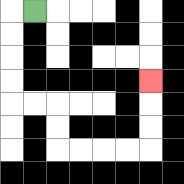{'start': '[1, 0]', 'end': '[6, 3]', 'path_directions': 'L,D,D,D,D,R,R,D,D,R,R,R,R,U,U,U', 'path_coordinates': '[[1, 0], [0, 0], [0, 1], [0, 2], [0, 3], [0, 4], [1, 4], [2, 4], [2, 5], [2, 6], [3, 6], [4, 6], [5, 6], [6, 6], [6, 5], [6, 4], [6, 3]]'}